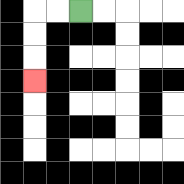{'start': '[3, 0]', 'end': '[1, 3]', 'path_directions': 'L,L,D,D,D', 'path_coordinates': '[[3, 0], [2, 0], [1, 0], [1, 1], [1, 2], [1, 3]]'}